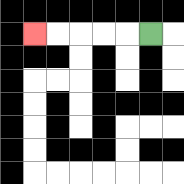{'start': '[6, 1]', 'end': '[1, 1]', 'path_directions': 'L,L,L,L,L', 'path_coordinates': '[[6, 1], [5, 1], [4, 1], [3, 1], [2, 1], [1, 1]]'}